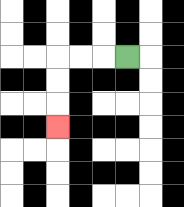{'start': '[5, 2]', 'end': '[2, 5]', 'path_directions': 'L,L,L,D,D,D', 'path_coordinates': '[[5, 2], [4, 2], [3, 2], [2, 2], [2, 3], [2, 4], [2, 5]]'}